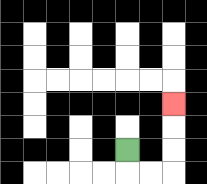{'start': '[5, 6]', 'end': '[7, 4]', 'path_directions': 'D,R,R,U,U,U', 'path_coordinates': '[[5, 6], [5, 7], [6, 7], [7, 7], [7, 6], [7, 5], [7, 4]]'}